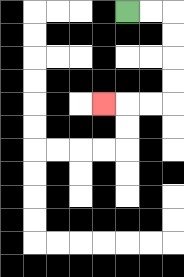{'start': '[5, 0]', 'end': '[4, 4]', 'path_directions': 'R,R,D,D,D,D,L,L,L', 'path_coordinates': '[[5, 0], [6, 0], [7, 0], [7, 1], [7, 2], [7, 3], [7, 4], [6, 4], [5, 4], [4, 4]]'}